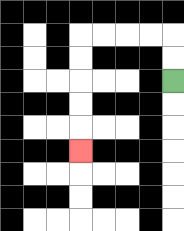{'start': '[7, 3]', 'end': '[3, 6]', 'path_directions': 'U,U,L,L,L,L,D,D,D,D,D', 'path_coordinates': '[[7, 3], [7, 2], [7, 1], [6, 1], [5, 1], [4, 1], [3, 1], [3, 2], [3, 3], [3, 4], [3, 5], [3, 6]]'}